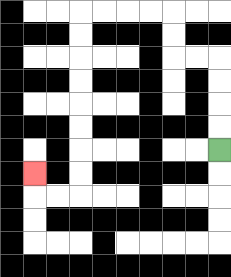{'start': '[9, 6]', 'end': '[1, 7]', 'path_directions': 'U,U,U,U,L,L,U,U,L,L,L,L,D,D,D,D,D,D,D,D,L,L,U', 'path_coordinates': '[[9, 6], [9, 5], [9, 4], [9, 3], [9, 2], [8, 2], [7, 2], [7, 1], [7, 0], [6, 0], [5, 0], [4, 0], [3, 0], [3, 1], [3, 2], [3, 3], [3, 4], [3, 5], [3, 6], [3, 7], [3, 8], [2, 8], [1, 8], [1, 7]]'}